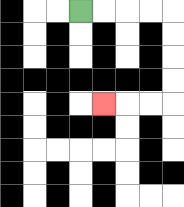{'start': '[3, 0]', 'end': '[4, 4]', 'path_directions': 'R,R,R,R,D,D,D,D,L,L,L', 'path_coordinates': '[[3, 0], [4, 0], [5, 0], [6, 0], [7, 0], [7, 1], [7, 2], [7, 3], [7, 4], [6, 4], [5, 4], [4, 4]]'}